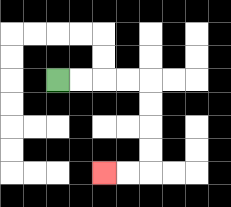{'start': '[2, 3]', 'end': '[4, 7]', 'path_directions': 'R,R,R,R,D,D,D,D,L,L', 'path_coordinates': '[[2, 3], [3, 3], [4, 3], [5, 3], [6, 3], [6, 4], [6, 5], [6, 6], [6, 7], [5, 7], [4, 7]]'}